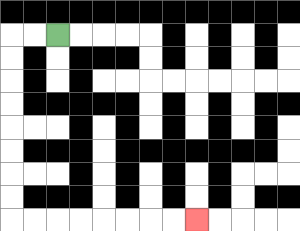{'start': '[2, 1]', 'end': '[8, 9]', 'path_directions': 'L,L,D,D,D,D,D,D,D,D,R,R,R,R,R,R,R,R', 'path_coordinates': '[[2, 1], [1, 1], [0, 1], [0, 2], [0, 3], [0, 4], [0, 5], [0, 6], [0, 7], [0, 8], [0, 9], [1, 9], [2, 9], [3, 9], [4, 9], [5, 9], [6, 9], [7, 9], [8, 9]]'}